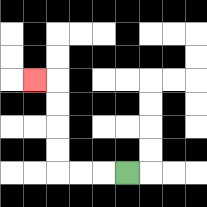{'start': '[5, 7]', 'end': '[1, 3]', 'path_directions': 'L,L,L,U,U,U,U,L', 'path_coordinates': '[[5, 7], [4, 7], [3, 7], [2, 7], [2, 6], [2, 5], [2, 4], [2, 3], [1, 3]]'}